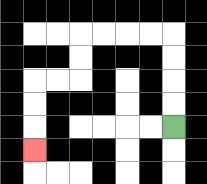{'start': '[7, 5]', 'end': '[1, 6]', 'path_directions': 'U,U,U,U,L,L,L,L,D,D,L,L,D,D,D', 'path_coordinates': '[[7, 5], [7, 4], [7, 3], [7, 2], [7, 1], [6, 1], [5, 1], [4, 1], [3, 1], [3, 2], [3, 3], [2, 3], [1, 3], [1, 4], [1, 5], [1, 6]]'}